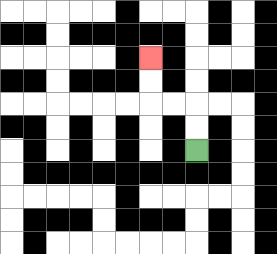{'start': '[8, 6]', 'end': '[6, 2]', 'path_directions': 'U,U,L,L,U,U', 'path_coordinates': '[[8, 6], [8, 5], [8, 4], [7, 4], [6, 4], [6, 3], [6, 2]]'}